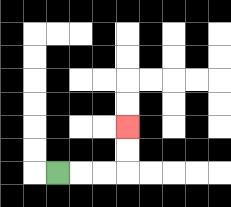{'start': '[2, 7]', 'end': '[5, 5]', 'path_directions': 'R,R,R,U,U', 'path_coordinates': '[[2, 7], [3, 7], [4, 7], [5, 7], [5, 6], [5, 5]]'}